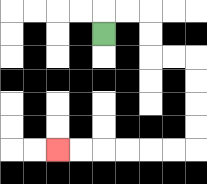{'start': '[4, 1]', 'end': '[2, 6]', 'path_directions': 'U,R,R,D,D,R,R,D,D,D,D,L,L,L,L,L,L', 'path_coordinates': '[[4, 1], [4, 0], [5, 0], [6, 0], [6, 1], [6, 2], [7, 2], [8, 2], [8, 3], [8, 4], [8, 5], [8, 6], [7, 6], [6, 6], [5, 6], [4, 6], [3, 6], [2, 6]]'}